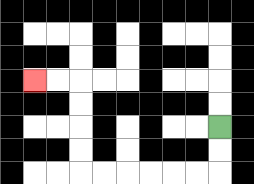{'start': '[9, 5]', 'end': '[1, 3]', 'path_directions': 'D,D,L,L,L,L,L,L,U,U,U,U,L,L', 'path_coordinates': '[[9, 5], [9, 6], [9, 7], [8, 7], [7, 7], [6, 7], [5, 7], [4, 7], [3, 7], [3, 6], [3, 5], [3, 4], [3, 3], [2, 3], [1, 3]]'}